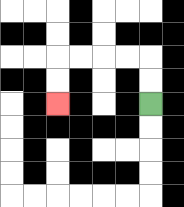{'start': '[6, 4]', 'end': '[2, 4]', 'path_directions': 'U,U,L,L,L,L,D,D', 'path_coordinates': '[[6, 4], [6, 3], [6, 2], [5, 2], [4, 2], [3, 2], [2, 2], [2, 3], [2, 4]]'}